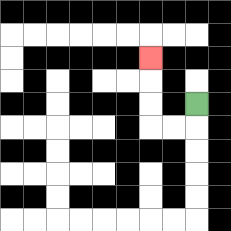{'start': '[8, 4]', 'end': '[6, 2]', 'path_directions': 'D,L,L,U,U,U', 'path_coordinates': '[[8, 4], [8, 5], [7, 5], [6, 5], [6, 4], [6, 3], [6, 2]]'}